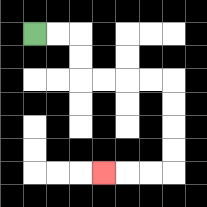{'start': '[1, 1]', 'end': '[4, 7]', 'path_directions': 'R,R,D,D,R,R,R,R,D,D,D,D,L,L,L', 'path_coordinates': '[[1, 1], [2, 1], [3, 1], [3, 2], [3, 3], [4, 3], [5, 3], [6, 3], [7, 3], [7, 4], [7, 5], [7, 6], [7, 7], [6, 7], [5, 7], [4, 7]]'}